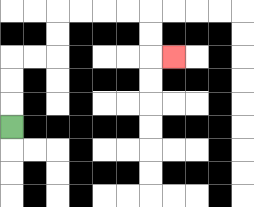{'start': '[0, 5]', 'end': '[7, 2]', 'path_directions': 'U,U,U,R,R,U,U,R,R,R,R,D,D,R', 'path_coordinates': '[[0, 5], [0, 4], [0, 3], [0, 2], [1, 2], [2, 2], [2, 1], [2, 0], [3, 0], [4, 0], [5, 0], [6, 0], [6, 1], [6, 2], [7, 2]]'}